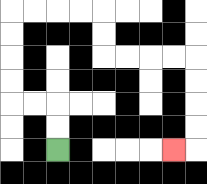{'start': '[2, 6]', 'end': '[7, 6]', 'path_directions': 'U,U,L,L,U,U,U,U,R,R,R,R,D,D,R,R,R,R,D,D,D,D,L', 'path_coordinates': '[[2, 6], [2, 5], [2, 4], [1, 4], [0, 4], [0, 3], [0, 2], [0, 1], [0, 0], [1, 0], [2, 0], [3, 0], [4, 0], [4, 1], [4, 2], [5, 2], [6, 2], [7, 2], [8, 2], [8, 3], [8, 4], [8, 5], [8, 6], [7, 6]]'}